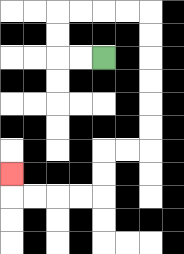{'start': '[4, 2]', 'end': '[0, 7]', 'path_directions': 'L,L,U,U,R,R,R,R,D,D,D,D,D,D,L,L,D,D,L,L,L,L,U', 'path_coordinates': '[[4, 2], [3, 2], [2, 2], [2, 1], [2, 0], [3, 0], [4, 0], [5, 0], [6, 0], [6, 1], [6, 2], [6, 3], [6, 4], [6, 5], [6, 6], [5, 6], [4, 6], [4, 7], [4, 8], [3, 8], [2, 8], [1, 8], [0, 8], [0, 7]]'}